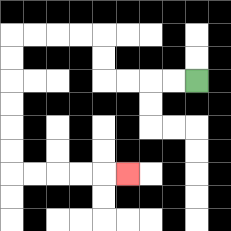{'start': '[8, 3]', 'end': '[5, 7]', 'path_directions': 'L,L,L,L,U,U,L,L,L,L,D,D,D,D,D,D,R,R,R,R,R', 'path_coordinates': '[[8, 3], [7, 3], [6, 3], [5, 3], [4, 3], [4, 2], [4, 1], [3, 1], [2, 1], [1, 1], [0, 1], [0, 2], [0, 3], [0, 4], [0, 5], [0, 6], [0, 7], [1, 7], [2, 7], [3, 7], [4, 7], [5, 7]]'}